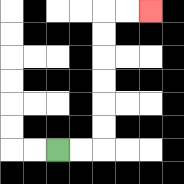{'start': '[2, 6]', 'end': '[6, 0]', 'path_directions': 'R,R,U,U,U,U,U,U,R,R', 'path_coordinates': '[[2, 6], [3, 6], [4, 6], [4, 5], [4, 4], [4, 3], [4, 2], [4, 1], [4, 0], [5, 0], [6, 0]]'}